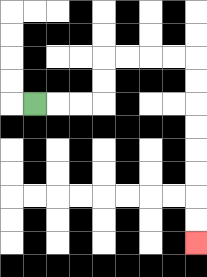{'start': '[1, 4]', 'end': '[8, 10]', 'path_directions': 'R,R,R,U,U,R,R,R,R,D,D,D,D,D,D,D,D', 'path_coordinates': '[[1, 4], [2, 4], [3, 4], [4, 4], [4, 3], [4, 2], [5, 2], [6, 2], [7, 2], [8, 2], [8, 3], [8, 4], [8, 5], [8, 6], [8, 7], [8, 8], [8, 9], [8, 10]]'}